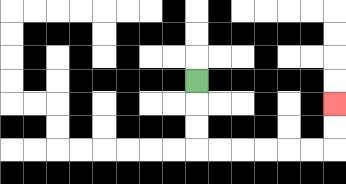{'start': '[8, 3]', 'end': '[14, 4]', 'path_directions': 'D,D,D,R,R,R,R,R,R,U,U', 'path_coordinates': '[[8, 3], [8, 4], [8, 5], [8, 6], [9, 6], [10, 6], [11, 6], [12, 6], [13, 6], [14, 6], [14, 5], [14, 4]]'}